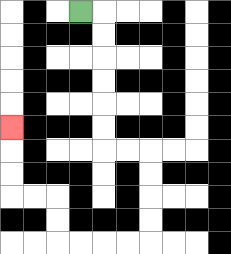{'start': '[3, 0]', 'end': '[0, 5]', 'path_directions': 'R,D,D,D,D,D,D,R,R,D,D,D,D,L,L,L,L,U,U,L,L,U,U,U', 'path_coordinates': '[[3, 0], [4, 0], [4, 1], [4, 2], [4, 3], [4, 4], [4, 5], [4, 6], [5, 6], [6, 6], [6, 7], [6, 8], [6, 9], [6, 10], [5, 10], [4, 10], [3, 10], [2, 10], [2, 9], [2, 8], [1, 8], [0, 8], [0, 7], [0, 6], [0, 5]]'}